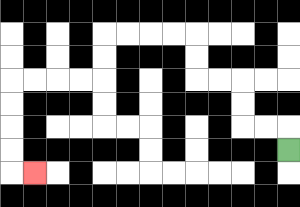{'start': '[12, 6]', 'end': '[1, 7]', 'path_directions': 'U,L,L,U,U,L,L,U,U,L,L,L,L,D,D,L,L,L,L,D,D,D,D,R', 'path_coordinates': '[[12, 6], [12, 5], [11, 5], [10, 5], [10, 4], [10, 3], [9, 3], [8, 3], [8, 2], [8, 1], [7, 1], [6, 1], [5, 1], [4, 1], [4, 2], [4, 3], [3, 3], [2, 3], [1, 3], [0, 3], [0, 4], [0, 5], [0, 6], [0, 7], [1, 7]]'}